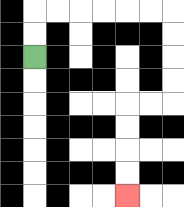{'start': '[1, 2]', 'end': '[5, 8]', 'path_directions': 'U,U,R,R,R,R,R,R,D,D,D,D,L,L,D,D,D,D', 'path_coordinates': '[[1, 2], [1, 1], [1, 0], [2, 0], [3, 0], [4, 0], [5, 0], [6, 0], [7, 0], [7, 1], [7, 2], [7, 3], [7, 4], [6, 4], [5, 4], [5, 5], [5, 6], [5, 7], [5, 8]]'}